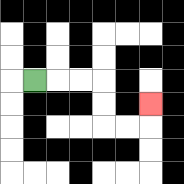{'start': '[1, 3]', 'end': '[6, 4]', 'path_directions': 'R,R,R,D,D,R,R,U', 'path_coordinates': '[[1, 3], [2, 3], [3, 3], [4, 3], [4, 4], [4, 5], [5, 5], [6, 5], [6, 4]]'}